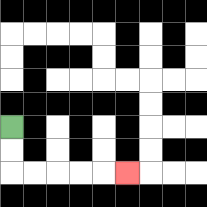{'start': '[0, 5]', 'end': '[5, 7]', 'path_directions': 'D,D,R,R,R,R,R', 'path_coordinates': '[[0, 5], [0, 6], [0, 7], [1, 7], [2, 7], [3, 7], [4, 7], [5, 7]]'}